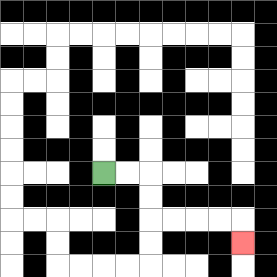{'start': '[4, 7]', 'end': '[10, 10]', 'path_directions': 'R,R,D,D,R,R,R,R,D', 'path_coordinates': '[[4, 7], [5, 7], [6, 7], [6, 8], [6, 9], [7, 9], [8, 9], [9, 9], [10, 9], [10, 10]]'}